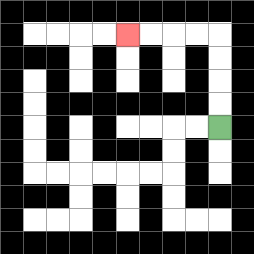{'start': '[9, 5]', 'end': '[5, 1]', 'path_directions': 'U,U,U,U,L,L,L,L', 'path_coordinates': '[[9, 5], [9, 4], [9, 3], [9, 2], [9, 1], [8, 1], [7, 1], [6, 1], [5, 1]]'}